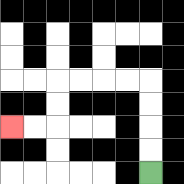{'start': '[6, 7]', 'end': '[0, 5]', 'path_directions': 'U,U,U,U,L,L,L,L,D,D,L,L', 'path_coordinates': '[[6, 7], [6, 6], [6, 5], [6, 4], [6, 3], [5, 3], [4, 3], [3, 3], [2, 3], [2, 4], [2, 5], [1, 5], [0, 5]]'}